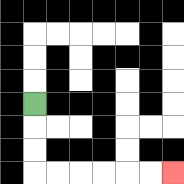{'start': '[1, 4]', 'end': '[7, 7]', 'path_directions': 'D,D,D,R,R,R,R,R,R', 'path_coordinates': '[[1, 4], [1, 5], [1, 6], [1, 7], [2, 7], [3, 7], [4, 7], [5, 7], [6, 7], [7, 7]]'}